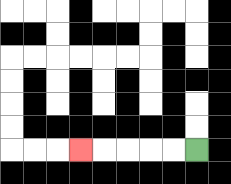{'start': '[8, 6]', 'end': '[3, 6]', 'path_directions': 'L,L,L,L,L', 'path_coordinates': '[[8, 6], [7, 6], [6, 6], [5, 6], [4, 6], [3, 6]]'}